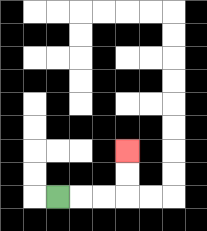{'start': '[2, 8]', 'end': '[5, 6]', 'path_directions': 'R,R,R,U,U', 'path_coordinates': '[[2, 8], [3, 8], [4, 8], [5, 8], [5, 7], [5, 6]]'}